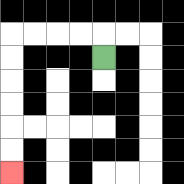{'start': '[4, 2]', 'end': '[0, 7]', 'path_directions': 'U,L,L,L,L,D,D,D,D,D,D', 'path_coordinates': '[[4, 2], [4, 1], [3, 1], [2, 1], [1, 1], [0, 1], [0, 2], [0, 3], [0, 4], [0, 5], [0, 6], [0, 7]]'}